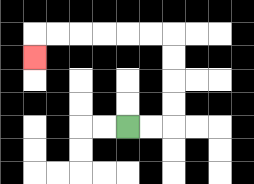{'start': '[5, 5]', 'end': '[1, 2]', 'path_directions': 'R,R,U,U,U,U,L,L,L,L,L,L,D', 'path_coordinates': '[[5, 5], [6, 5], [7, 5], [7, 4], [7, 3], [7, 2], [7, 1], [6, 1], [5, 1], [4, 1], [3, 1], [2, 1], [1, 1], [1, 2]]'}